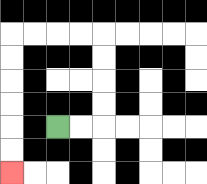{'start': '[2, 5]', 'end': '[0, 7]', 'path_directions': 'R,R,U,U,U,U,L,L,L,L,D,D,D,D,D,D', 'path_coordinates': '[[2, 5], [3, 5], [4, 5], [4, 4], [4, 3], [4, 2], [4, 1], [3, 1], [2, 1], [1, 1], [0, 1], [0, 2], [0, 3], [0, 4], [0, 5], [0, 6], [0, 7]]'}